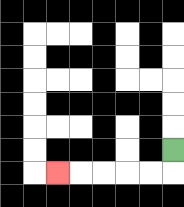{'start': '[7, 6]', 'end': '[2, 7]', 'path_directions': 'D,L,L,L,L,L', 'path_coordinates': '[[7, 6], [7, 7], [6, 7], [5, 7], [4, 7], [3, 7], [2, 7]]'}